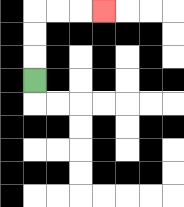{'start': '[1, 3]', 'end': '[4, 0]', 'path_directions': 'U,U,U,R,R,R', 'path_coordinates': '[[1, 3], [1, 2], [1, 1], [1, 0], [2, 0], [3, 0], [4, 0]]'}